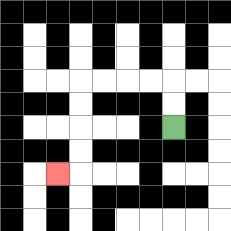{'start': '[7, 5]', 'end': '[2, 7]', 'path_directions': 'U,U,L,L,L,L,D,D,D,D,L', 'path_coordinates': '[[7, 5], [7, 4], [7, 3], [6, 3], [5, 3], [4, 3], [3, 3], [3, 4], [3, 5], [3, 6], [3, 7], [2, 7]]'}